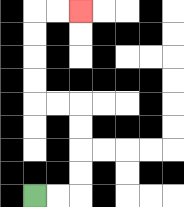{'start': '[1, 8]', 'end': '[3, 0]', 'path_directions': 'R,R,U,U,U,U,L,L,U,U,U,U,R,R', 'path_coordinates': '[[1, 8], [2, 8], [3, 8], [3, 7], [3, 6], [3, 5], [3, 4], [2, 4], [1, 4], [1, 3], [1, 2], [1, 1], [1, 0], [2, 0], [3, 0]]'}